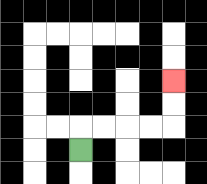{'start': '[3, 6]', 'end': '[7, 3]', 'path_directions': 'U,R,R,R,R,U,U', 'path_coordinates': '[[3, 6], [3, 5], [4, 5], [5, 5], [6, 5], [7, 5], [7, 4], [7, 3]]'}